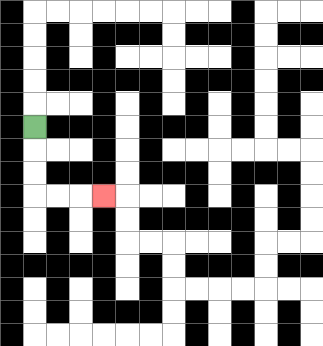{'start': '[1, 5]', 'end': '[4, 8]', 'path_directions': 'D,D,D,R,R,R', 'path_coordinates': '[[1, 5], [1, 6], [1, 7], [1, 8], [2, 8], [3, 8], [4, 8]]'}